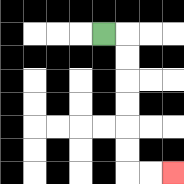{'start': '[4, 1]', 'end': '[7, 7]', 'path_directions': 'R,D,D,D,D,D,D,R,R', 'path_coordinates': '[[4, 1], [5, 1], [5, 2], [5, 3], [5, 4], [5, 5], [5, 6], [5, 7], [6, 7], [7, 7]]'}